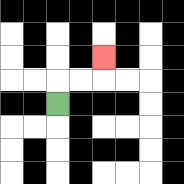{'start': '[2, 4]', 'end': '[4, 2]', 'path_directions': 'U,R,R,U', 'path_coordinates': '[[2, 4], [2, 3], [3, 3], [4, 3], [4, 2]]'}